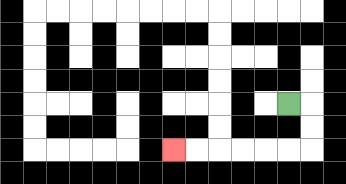{'start': '[12, 4]', 'end': '[7, 6]', 'path_directions': 'R,D,D,L,L,L,L,L,L', 'path_coordinates': '[[12, 4], [13, 4], [13, 5], [13, 6], [12, 6], [11, 6], [10, 6], [9, 6], [8, 6], [7, 6]]'}